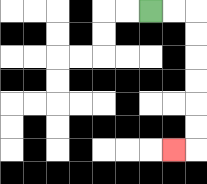{'start': '[6, 0]', 'end': '[7, 6]', 'path_directions': 'R,R,D,D,D,D,D,D,L', 'path_coordinates': '[[6, 0], [7, 0], [8, 0], [8, 1], [8, 2], [8, 3], [8, 4], [8, 5], [8, 6], [7, 6]]'}